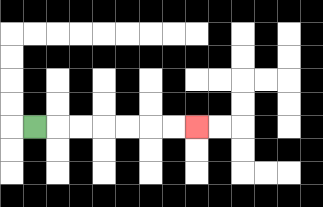{'start': '[1, 5]', 'end': '[8, 5]', 'path_directions': 'R,R,R,R,R,R,R', 'path_coordinates': '[[1, 5], [2, 5], [3, 5], [4, 5], [5, 5], [6, 5], [7, 5], [8, 5]]'}